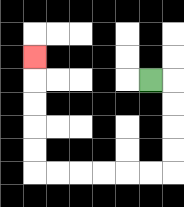{'start': '[6, 3]', 'end': '[1, 2]', 'path_directions': 'R,D,D,D,D,L,L,L,L,L,L,U,U,U,U,U', 'path_coordinates': '[[6, 3], [7, 3], [7, 4], [7, 5], [7, 6], [7, 7], [6, 7], [5, 7], [4, 7], [3, 7], [2, 7], [1, 7], [1, 6], [1, 5], [1, 4], [1, 3], [1, 2]]'}